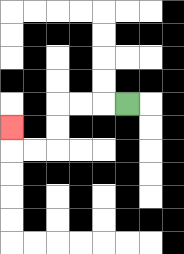{'start': '[5, 4]', 'end': '[0, 5]', 'path_directions': 'L,L,L,D,D,L,L,U', 'path_coordinates': '[[5, 4], [4, 4], [3, 4], [2, 4], [2, 5], [2, 6], [1, 6], [0, 6], [0, 5]]'}